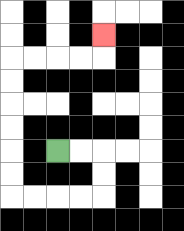{'start': '[2, 6]', 'end': '[4, 1]', 'path_directions': 'R,R,D,D,L,L,L,L,U,U,U,U,U,U,R,R,R,R,U', 'path_coordinates': '[[2, 6], [3, 6], [4, 6], [4, 7], [4, 8], [3, 8], [2, 8], [1, 8], [0, 8], [0, 7], [0, 6], [0, 5], [0, 4], [0, 3], [0, 2], [1, 2], [2, 2], [3, 2], [4, 2], [4, 1]]'}